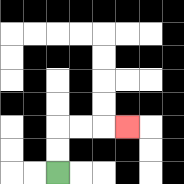{'start': '[2, 7]', 'end': '[5, 5]', 'path_directions': 'U,U,R,R,R', 'path_coordinates': '[[2, 7], [2, 6], [2, 5], [3, 5], [4, 5], [5, 5]]'}